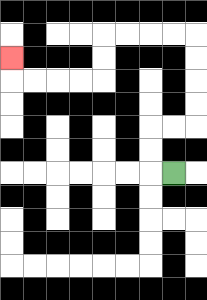{'start': '[7, 7]', 'end': '[0, 2]', 'path_directions': 'L,U,U,R,R,U,U,U,U,L,L,L,L,D,D,L,L,L,L,U', 'path_coordinates': '[[7, 7], [6, 7], [6, 6], [6, 5], [7, 5], [8, 5], [8, 4], [8, 3], [8, 2], [8, 1], [7, 1], [6, 1], [5, 1], [4, 1], [4, 2], [4, 3], [3, 3], [2, 3], [1, 3], [0, 3], [0, 2]]'}